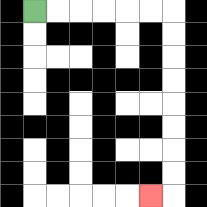{'start': '[1, 0]', 'end': '[6, 8]', 'path_directions': 'R,R,R,R,R,R,D,D,D,D,D,D,D,D,L', 'path_coordinates': '[[1, 0], [2, 0], [3, 0], [4, 0], [5, 0], [6, 0], [7, 0], [7, 1], [7, 2], [7, 3], [7, 4], [7, 5], [7, 6], [7, 7], [7, 8], [6, 8]]'}